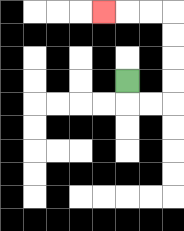{'start': '[5, 3]', 'end': '[4, 0]', 'path_directions': 'D,R,R,U,U,U,U,L,L,L', 'path_coordinates': '[[5, 3], [5, 4], [6, 4], [7, 4], [7, 3], [7, 2], [7, 1], [7, 0], [6, 0], [5, 0], [4, 0]]'}